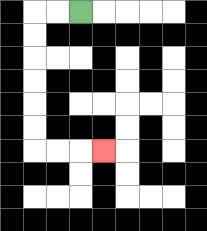{'start': '[3, 0]', 'end': '[4, 6]', 'path_directions': 'L,L,D,D,D,D,D,D,R,R,R', 'path_coordinates': '[[3, 0], [2, 0], [1, 0], [1, 1], [1, 2], [1, 3], [1, 4], [1, 5], [1, 6], [2, 6], [3, 6], [4, 6]]'}